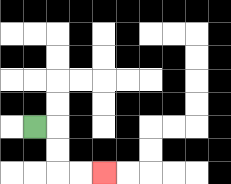{'start': '[1, 5]', 'end': '[4, 7]', 'path_directions': 'R,D,D,R,R', 'path_coordinates': '[[1, 5], [2, 5], [2, 6], [2, 7], [3, 7], [4, 7]]'}